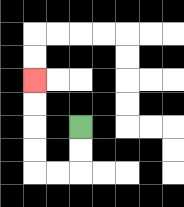{'start': '[3, 5]', 'end': '[1, 3]', 'path_directions': 'D,D,L,L,U,U,U,U', 'path_coordinates': '[[3, 5], [3, 6], [3, 7], [2, 7], [1, 7], [1, 6], [1, 5], [1, 4], [1, 3]]'}